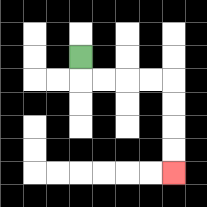{'start': '[3, 2]', 'end': '[7, 7]', 'path_directions': 'D,R,R,R,R,D,D,D,D', 'path_coordinates': '[[3, 2], [3, 3], [4, 3], [5, 3], [6, 3], [7, 3], [7, 4], [7, 5], [7, 6], [7, 7]]'}